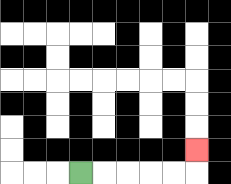{'start': '[3, 7]', 'end': '[8, 6]', 'path_directions': 'R,R,R,R,R,U', 'path_coordinates': '[[3, 7], [4, 7], [5, 7], [6, 7], [7, 7], [8, 7], [8, 6]]'}